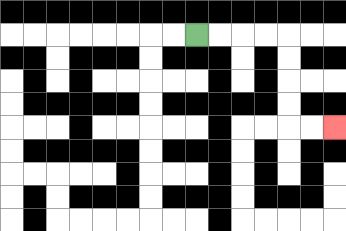{'start': '[8, 1]', 'end': '[14, 5]', 'path_directions': 'R,R,R,R,D,D,D,D,R,R', 'path_coordinates': '[[8, 1], [9, 1], [10, 1], [11, 1], [12, 1], [12, 2], [12, 3], [12, 4], [12, 5], [13, 5], [14, 5]]'}